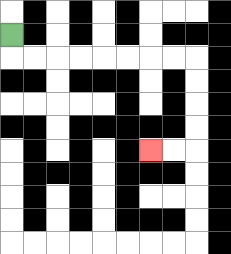{'start': '[0, 1]', 'end': '[6, 6]', 'path_directions': 'D,R,R,R,R,R,R,R,R,D,D,D,D,L,L', 'path_coordinates': '[[0, 1], [0, 2], [1, 2], [2, 2], [3, 2], [4, 2], [5, 2], [6, 2], [7, 2], [8, 2], [8, 3], [8, 4], [8, 5], [8, 6], [7, 6], [6, 6]]'}